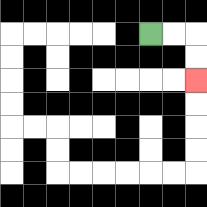{'start': '[6, 1]', 'end': '[8, 3]', 'path_directions': 'R,R,D,D', 'path_coordinates': '[[6, 1], [7, 1], [8, 1], [8, 2], [8, 3]]'}